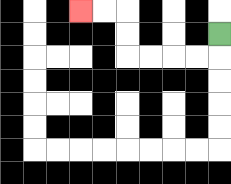{'start': '[9, 1]', 'end': '[3, 0]', 'path_directions': 'D,L,L,L,L,U,U,L,L', 'path_coordinates': '[[9, 1], [9, 2], [8, 2], [7, 2], [6, 2], [5, 2], [5, 1], [5, 0], [4, 0], [3, 0]]'}